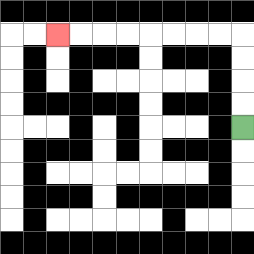{'start': '[10, 5]', 'end': '[2, 1]', 'path_directions': 'U,U,U,U,L,L,L,L,L,L,L,L', 'path_coordinates': '[[10, 5], [10, 4], [10, 3], [10, 2], [10, 1], [9, 1], [8, 1], [7, 1], [6, 1], [5, 1], [4, 1], [3, 1], [2, 1]]'}